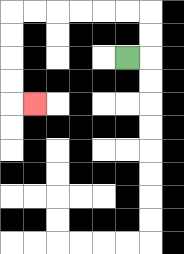{'start': '[5, 2]', 'end': '[1, 4]', 'path_directions': 'R,U,U,L,L,L,L,L,L,D,D,D,D,R', 'path_coordinates': '[[5, 2], [6, 2], [6, 1], [6, 0], [5, 0], [4, 0], [3, 0], [2, 0], [1, 0], [0, 0], [0, 1], [0, 2], [0, 3], [0, 4], [1, 4]]'}